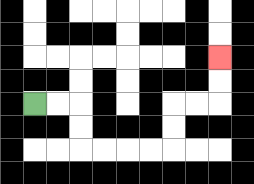{'start': '[1, 4]', 'end': '[9, 2]', 'path_directions': 'R,R,D,D,R,R,R,R,U,U,R,R,U,U', 'path_coordinates': '[[1, 4], [2, 4], [3, 4], [3, 5], [3, 6], [4, 6], [5, 6], [6, 6], [7, 6], [7, 5], [7, 4], [8, 4], [9, 4], [9, 3], [9, 2]]'}